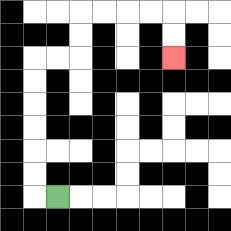{'start': '[2, 8]', 'end': '[7, 2]', 'path_directions': 'L,U,U,U,U,U,U,R,R,U,U,R,R,R,R,D,D', 'path_coordinates': '[[2, 8], [1, 8], [1, 7], [1, 6], [1, 5], [1, 4], [1, 3], [1, 2], [2, 2], [3, 2], [3, 1], [3, 0], [4, 0], [5, 0], [6, 0], [7, 0], [7, 1], [7, 2]]'}